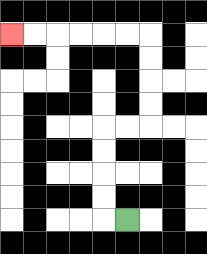{'start': '[5, 9]', 'end': '[0, 1]', 'path_directions': 'L,U,U,U,U,R,R,U,U,U,U,L,L,L,L,L,L', 'path_coordinates': '[[5, 9], [4, 9], [4, 8], [4, 7], [4, 6], [4, 5], [5, 5], [6, 5], [6, 4], [6, 3], [6, 2], [6, 1], [5, 1], [4, 1], [3, 1], [2, 1], [1, 1], [0, 1]]'}